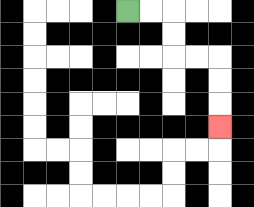{'start': '[5, 0]', 'end': '[9, 5]', 'path_directions': 'R,R,D,D,R,R,D,D,D', 'path_coordinates': '[[5, 0], [6, 0], [7, 0], [7, 1], [7, 2], [8, 2], [9, 2], [9, 3], [9, 4], [9, 5]]'}